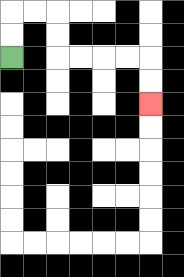{'start': '[0, 2]', 'end': '[6, 4]', 'path_directions': 'U,U,R,R,D,D,R,R,R,R,D,D', 'path_coordinates': '[[0, 2], [0, 1], [0, 0], [1, 0], [2, 0], [2, 1], [2, 2], [3, 2], [4, 2], [5, 2], [6, 2], [6, 3], [6, 4]]'}